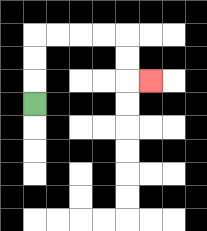{'start': '[1, 4]', 'end': '[6, 3]', 'path_directions': 'U,U,U,R,R,R,R,D,D,R', 'path_coordinates': '[[1, 4], [1, 3], [1, 2], [1, 1], [2, 1], [3, 1], [4, 1], [5, 1], [5, 2], [5, 3], [6, 3]]'}